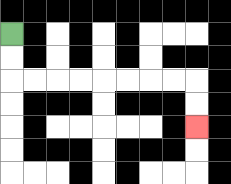{'start': '[0, 1]', 'end': '[8, 5]', 'path_directions': 'D,D,R,R,R,R,R,R,R,R,D,D', 'path_coordinates': '[[0, 1], [0, 2], [0, 3], [1, 3], [2, 3], [3, 3], [4, 3], [5, 3], [6, 3], [7, 3], [8, 3], [8, 4], [8, 5]]'}